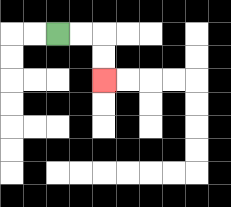{'start': '[2, 1]', 'end': '[4, 3]', 'path_directions': 'R,R,D,D', 'path_coordinates': '[[2, 1], [3, 1], [4, 1], [4, 2], [4, 3]]'}